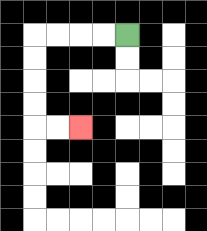{'start': '[5, 1]', 'end': '[3, 5]', 'path_directions': 'L,L,L,L,D,D,D,D,R,R', 'path_coordinates': '[[5, 1], [4, 1], [3, 1], [2, 1], [1, 1], [1, 2], [1, 3], [1, 4], [1, 5], [2, 5], [3, 5]]'}